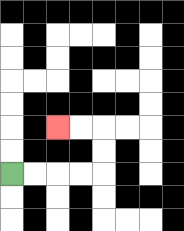{'start': '[0, 7]', 'end': '[2, 5]', 'path_directions': 'R,R,R,R,U,U,L,L', 'path_coordinates': '[[0, 7], [1, 7], [2, 7], [3, 7], [4, 7], [4, 6], [4, 5], [3, 5], [2, 5]]'}